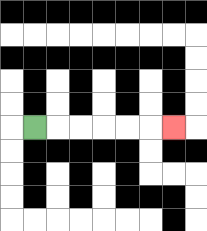{'start': '[1, 5]', 'end': '[7, 5]', 'path_directions': 'R,R,R,R,R,R', 'path_coordinates': '[[1, 5], [2, 5], [3, 5], [4, 5], [5, 5], [6, 5], [7, 5]]'}